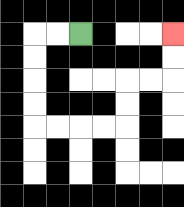{'start': '[3, 1]', 'end': '[7, 1]', 'path_directions': 'L,L,D,D,D,D,R,R,R,R,U,U,R,R,U,U', 'path_coordinates': '[[3, 1], [2, 1], [1, 1], [1, 2], [1, 3], [1, 4], [1, 5], [2, 5], [3, 5], [4, 5], [5, 5], [5, 4], [5, 3], [6, 3], [7, 3], [7, 2], [7, 1]]'}